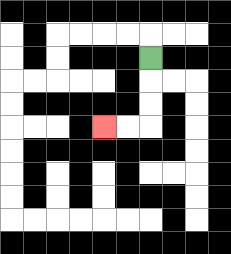{'start': '[6, 2]', 'end': '[4, 5]', 'path_directions': 'D,D,D,L,L', 'path_coordinates': '[[6, 2], [6, 3], [6, 4], [6, 5], [5, 5], [4, 5]]'}